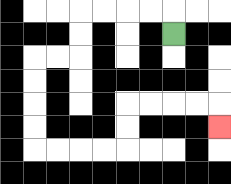{'start': '[7, 1]', 'end': '[9, 5]', 'path_directions': 'U,L,L,L,L,D,D,L,L,D,D,D,D,R,R,R,R,U,U,R,R,R,R,D', 'path_coordinates': '[[7, 1], [7, 0], [6, 0], [5, 0], [4, 0], [3, 0], [3, 1], [3, 2], [2, 2], [1, 2], [1, 3], [1, 4], [1, 5], [1, 6], [2, 6], [3, 6], [4, 6], [5, 6], [5, 5], [5, 4], [6, 4], [7, 4], [8, 4], [9, 4], [9, 5]]'}